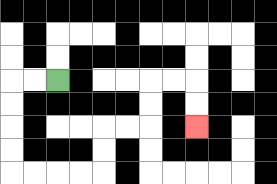{'start': '[2, 3]', 'end': '[8, 5]', 'path_directions': 'L,L,D,D,D,D,R,R,R,R,U,U,R,R,U,U,R,R,D,D', 'path_coordinates': '[[2, 3], [1, 3], [0, 3], [0, 4], [0, 5], [0, 6], [0, 7], [1, 7], [2, 7], [3, 7], [4, 7], [4, 6], [4, 5], [5, 5], [6, 5], [6, 4], [6, 3], [7, 3], [8, 3], [8, 4], [8, 5]]'}